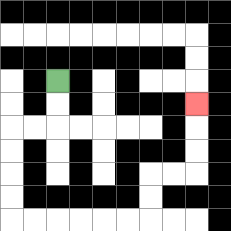{'start': '[2, 3]', 'end': '[8, 4]', 'path_directions': 'D,D,L,L,D,D,D,D,R,R,R,R,R,R,U,U,R,R,U,U,U', 'path_coordinates': '[[2, 3], [2, 4], [2, 5], [1, 5], [0, 5], [0, 6], [0, 7], [0, 8], [0, 9], [1, 9], [2, 9], [3, 9], [4, 9], [5, 9], [6, 9], [6, 8], [6, 7], [7, 7], [8, 7], [8, 6], [8, 5], [8, 4]]'}